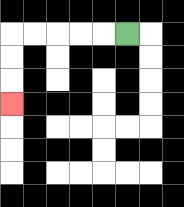{'start': '[5, 1]', 'end': '[0, 4]', 'path_directions': 'L,L,L,L,L,D,D,D', 'path_coordinates': '[[5, 1], [4, 1], [3, 1], [2, 1], [1, 1], [0, 1], [0, 2], [0, 3], [0, 4]]'}